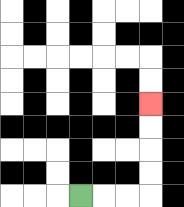{'start': '[3, 8]', 'end': '[6, 4]', 'path_directions': 'R,R,R,U,U,U,U', 'path_coordinates': '[[3, 8], [4, 8], [5, 8], [6, 8], [6, 7], [6, 6], [6, 5], [6, 4]]'}